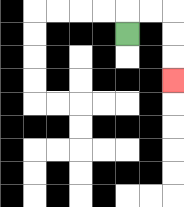{'start': '[5, 1]', 'end': '[7, 3]', 'path_directions': 'U,R,R,D,D,D', 'path_coordinates': '[[5, 1], [5, 0], [6, 0], [7, 0], [7, 1], [7, 2], [7, 3]]'}